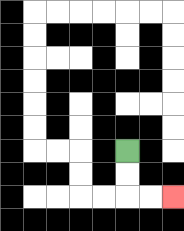{'start': '[5, 6]', 'end': '[7, 8]', 'path_directions': 'D,D,R,R', 'path_coordinates': '[[5, 6], [5, 7], [5, 8], [6, 8], [7, 8]]'}